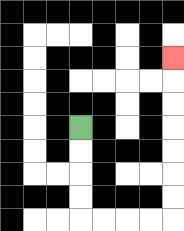{'start': '[3, 5]', 'end': '[7, 2]', 'path_directions': 'D,D,D,D,R,R,R,R,U,U,U,U,U,U,U', 'path_coordinates': '[[3, 5], [3, 6], [3, 7], [3, 8], [3, 9], [4, 9], [5, 9], [6, 9], [7, 9], [7, 8], [7, 7], [7, 6], [7, 5], [7, 4], [7, 3], [7, 2]]'}